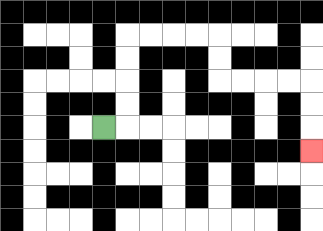{'start': '[4, 5]', 'end': '[13, 6]', 'path_directions': 'R,U,U,U,U,R,R,R,R,D,D,R,R,R,R,D,D,D', 'path_coordinates': '[[4, 5], [5, 5], [5, 4], [5, 3], [5, 2], [5, 1], [6, 1], [7, 1], [8, 1], [9, 1], [9, 2], [9, 3], [10, 3], [11, 3], [12, 3], [13, 3], [13, 4], [13, 5], [13, 6]]'}